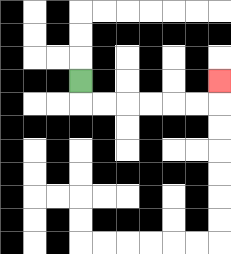{'start': '[3, 3]', 'end': '[9, 3]', 'path_directions': 'D,R,R,R,R,R,R,U', 'path_coordinates': '[[3, 3], [3, 4], [4, 4], [5, 4], [6, 4], [7, 4], [8, 4], [9, 4], [9, 3]]'}